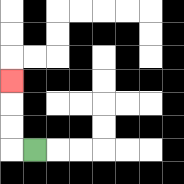{'start': '[1, 6]', 'end': '[0, 3]', 'path_directions': 'L,U,U,U', 'path_coordinates': '[[1, 6], [0, 6], [0, 5], [0, 4], [0, 3]]'}